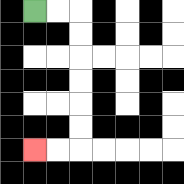{'start': '[1, 0]', 'end': '[1, 6]', 'path_directions': 'R,R,D,D,D,D,D,D,L,L', 'path_coordinates': '[[1, 0], [2, 0], [3, 0], [3, 1], [3, 2], [3, 3], [3, 4], [3, 5], [3, 6], [2, 6], [1, 6]]'}